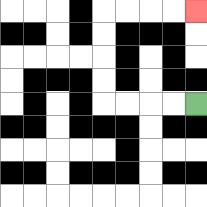{'start': '[8, 4]', 'end': '[8, 0]', 'path_directions': 'L,L,L,L,U,U,U,U,R,R,R,R', 'path_coordinates': '[[8, 4], [7, 4], [6, 4], [5, 4], [4, 4], [4, 3], [4, 2], [4, 1], [4, 0], [5, 0], [6, 0], [7, 0], [8, 0]]'}